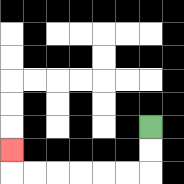{'start': '[6, 5]', 'end': '[0, 6]', 'path_directions': 'D,D,L,L,L,L,L,L,U', 'path_coordinates': '[[6, 5], [6, 6], [6, 7], [5, 7], [4, 7], [3, 7], [2, 7], [1, 7], [0, 7], [0, 6]]'}